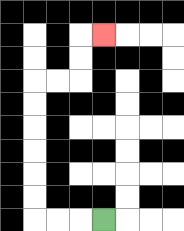{'start': '[4, 9]', 'end': '[4, 1]', 'path_directions': 'L,L,L,U,U,U,U,U,U,R,R,U,U,R', 'path_coordinates': '[[4, 9], [3, 9], [2, 9], [1, 9], [1, 8], [1, 7], [1, 6], [1, 5], [1, 4], [1, 3], [2, 3], [3, 3], [3, 2], [3, 1], [4, 1]]'}